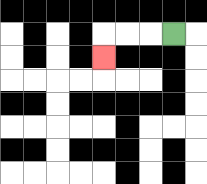{'start': '[7, 1]', 'end': '[4, 2]', 'path_directions': 'L,L,L,D', 'path_coordinates': '[[7, 1], [6, 1], [5, 1], [4, 1], [4, 2]]'}